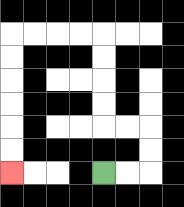{'start': '[4, 7]', 'end': '[0, 7]', 'path_directions': 'R,R,U,U,L,L,U,U,U,U,L,L,L,L,D,D,D,D,D,D', 'path_coordinates': '[[4, 7], [5, 7], [6, 7], [6, 6], [6, 5], [5, 5], [4, 5], [4, 4], [4, 3], [4, 2], [4, 1], [3, 1], [2, 1], [1, 1], [0, 1], [0, 2], [0, 3], [0, 4], [0, 5], [0, 6], [0, 7]]'}